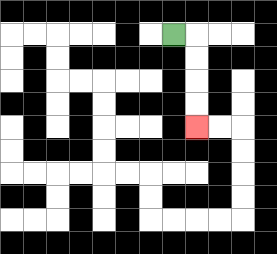{'start': '[7, 1]', 'end': '[8, 5]', 'path_directions': 'R,D,D,D,D', 'path_coordinates': '[[7, 1], [8, 1], [8, 2], [8, 3], [8, 4], [8, 5]]'}